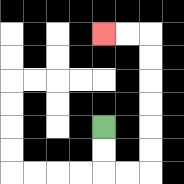{'start': '[4, 5]', 'end': '[4, 1]', 'path_directions': 'D,D,R,R,U,U,U,U,U,U,L,L', 'path_coordinates': '[[4, 5], [4, 6], [4, 7], [5, 7], [6, 7], [6, 6], [6, 5], [6, 4], [6, 3], [6, 2], [6, 1], [5, 1], [4, 1]]'}